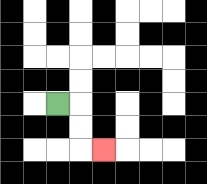{'start': '[2, 4]', 'end': '[4, 6]', 'path_directions': 'R,D,D,R', 'path_coordinates': '[[2, 4], [3, 4], [3, 5], [3, 6], [4, 6]]'}